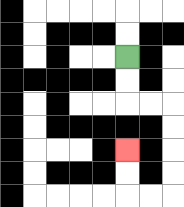{'start': '[5, 2]', 'end': '[5, 6]', 'path_directions': 'D,D,R,R,D,D,D,D,L,L,U,U', 'path_coordinates': '[[5, 2], [5, 3], [5, 4], [6, 4], [7, 4], [7, 5], [7, 6], [7, 7], [7, 8], [6, 8], [5, 8], [5, 7], [5, 6]]'}